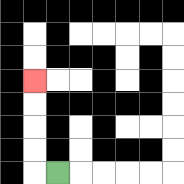{'start': '[2, 7]', 'end': '[1, 3]', 'path_directions': 'L,U,U,U,U', 'path_coordinates': '[[2, 7], [1, 7], [1, 6], [1, 5], [1, 4], [1, 3]]'}